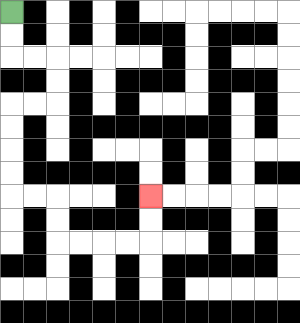{'start': '[0, 0]', 'end': '[6, 8]', 'path_directions': 'D,D,R,R,D,D,L,L,D,D,D,D,R,R,D,D,R,R,R,R,U,U', 'path_coordinates': '[[0, 0], [0, 1], [0, 2], [1, 2], [2, 2], [2, 3], [2, 4], [1, 4], [0, 4], [0, 5], [0, 6], [0, 7], [0, 8], [1, 8], [2, 8], [2, 9], [2, 10], [3, 10], [4, 10], [5, 10], [6, 10], [6, 9], [6, 8]]'}